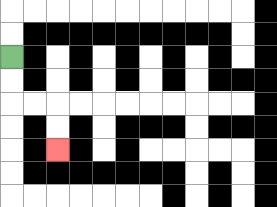{'start': '[0, 2]', 'end': '[2, 6]', 'path_directions': 'D,D,R,R,D,D', 'path_coordinates': '[[0, 2], [0, 3], [0, 4], [1, 4], [2, 4], [2, 5], [2, 6]]'}